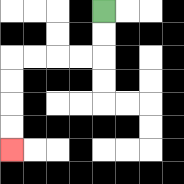{'start': '[4, 0]', 'end': '[0, 6]', 'path_directions': 'D,D,L,L,L,L,D,D,D,D', 'path_coordinates': '[[4, 0], [4, 1], [4, 2], [3, 2], [2, 2], [1, 2], [0, 2], [0, 3], [0, 4], [0, 5], [0, 6]]'}